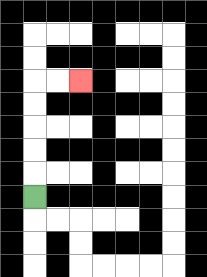{'start': '[1, 8]', 'end': '[3, 3]', 'path_directions': 'U,U,U,U,U,R,R', 'path_coordinates': '[[1, 8], [1, 7], [1, 6], [1, 5], [1, 4], [1, 3], [2, 3], [3, 3]]'}